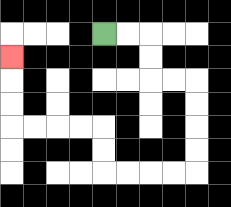{'start': '[4, 1]', 'end': '[0, 2]', 'path_directions': 'R,R,D,D,R,R,D,D,D,D,L,L,L,L,U,U,L,L,L,L,U,U,U', 'path_coordinates': '[[4, 1], [5, 1], [6, 1], [6, 2], [6, 3], [7, 3], [8, 3], [8, 4], [8, 5], [8, 6], [8, 7], [7, 7], [6, 7], [5, 7], [4, 7], [4, 6], [4, 5], [3, 5], [2, 5], [1, 5], [0, 5], [0, 4], [0, 3], [0, 2]]'}